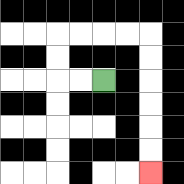{'start': '[4, 3]', 'end': '[6, 7]', 'path_directions': 'L,L,U,U,R,R,R,R,D,D,D,D,D,D', 'path_coordinates': '[[4, 3], [3, 3], [2, 3], [2, 2], [2, 1], [3, 1], [4, 1], [5, 1], [6, 1], [6, 2], [6, 3], [6, 4], [6, 5], [6, 6], [6, 7]]'}